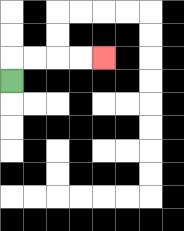{'start': '[0, 3]', 'end': '[4, 2]', 'path_directions': 'U,R,R,R,R', 'path_coordinates': '[[0, 3], [0, 2], [1, 2], [2, 2], [3, 2], [4, 2]]'}